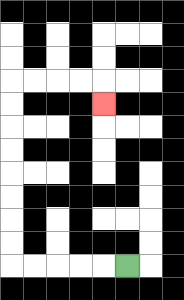{'start': '[5, 11]', 'end': '[4, 4]', 'path_directions': 'L,L,L,L,L,U,U,U,U,U,U,U,U,R,R,R,R,D', 'path_coordinates': '[[5, 11], [4, 11], [3, 11], [2, 11], [1, 11], [0, 11], [0, 10], [0, 9], [0, 8], [0, 7], [0, 6], [0, 5], [0, 4], [0, 3], [1, 3], [2, 3], [3, 3], [4, 3], [4, 4]]'}